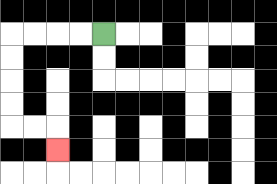{'start': '[4, 1]', 'end': '[2, 6]', 'path_directions': 'L,L,L,L,D,D,D,D,R,R,D', 'path_coordinates': '[[4, 1], [3, 1], [2, 1], [1, 1], [0, 1], [0, 2], [0, 3], [0, 4], [0, 5], [1, 5], [2, 5], [2, 6]]'}